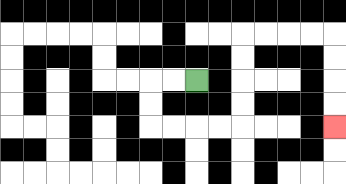{'start': '[8, 3]', 'end': '[14, 5]', 'path_directions': 'L,L,D,D,R,R,R,R,U,U,U,U,R,R,R,R,D,D,D,D', 'path_coordinates': '[[8, 3], [7, 3], [6, 3], [6, 4], [6, 5], [7, 5], [8, 5], [9, 5], [10, 5], [10, 4], [10, 3], [10, 2], [10, 1], [11, 1], [12, 1], [13, 1], [14, 1], [14, 2], [14, 3], [14, 4], [14, 5]]'}